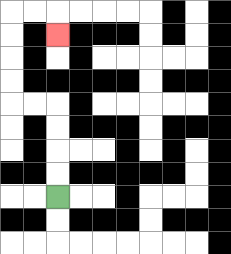{'start': '[2, 8]', 'end': '[2, 1]', 'path_directions': 'U,U,U,U,L,L,U,U,U,U,R,R,D', 'path_coordinates': '[[2, 8], [2, 7], [2, 6], [2, 5], [2, 4], [1, 4], [0, 4], [0, 3], [0, 2], [0, 1], [0, 0], [1, 0], [2, 0], [2, 1]]'}